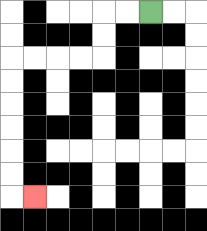{'start': '[6, 0]', 'end': '[1, 8]', 'path_directions': 'L,L,D,D,L,L,L,L,D,D,D,D,D,D,R', 'path_coordinates': '[[6, 0], [5, 0], [4, 0], [4, 1], [4, 2], [3, 2], [2, 2], [1, 2], [0, 2], [0, 3], [0, 4], [0, 5], [0, 6], [0, 7], [0, 8], [1, 8]]'}